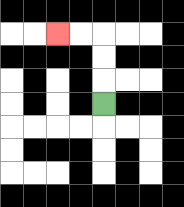{'start': '[4, 4]', 'end': '[2, 1]', 'path_directions': 'U,U,U,L,L', 'path_coordinates': '[[4, 4], [4, 3], [4, 2], [4, 1], [3, 1], [2, 1]]'}